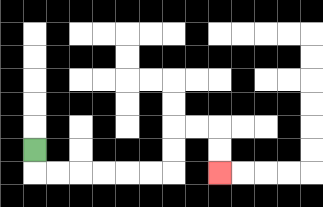{'start': '[1, 6]', 'end': '[9, 7]', 'path_directions': 'D,R,R,R,R,R,R,U,U,R,R,D,D', 'path_coordinates': '[[1, 6], [1, 7], [2, 7], [3, 7], [4, 7], [5, 7], [6, 7], [7, 7], [7, 6], [7, 5], [8, 5], [9, 5], [9, 6], [9, 7]]'}